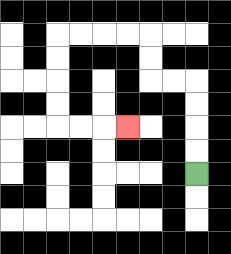{'start': '[8, 7]', 'end': '[5, 5]', 'path_directions': 'U,U,U,U,L,L,U,U,L,L,L,L,D,D,D,D,R,R,R', 'path_coordinates': '[[8, 7], [8, 6], [8, 5], [8, 4], [8, 3], [7, 3], [6, 3], [6, 2], [6, 1], [5, 1], [4, 1], [3, 1], [2, 1], [2, 2], [2, 3], [2, 4], [2, 5], [3, 5], [4, 5], [5, 5]]'}